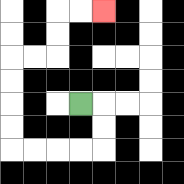{'start': '[3, 4]', 'end': '[4, 0]', 'path_directions': 'R,D,D,L,L,L,L,U,U,U,U,R,R,U,U,R,R', 'path_coordinates': '[[3, 4], [4, 4], [4, 5], [4, 6], [3, 6], [2, 6], [1, 6], [0, 6], [0, 5], [0, 4], [0, 3], [0, 2], [1, 2], [2, 2], [2, 1], [2, 0], [3, 0], [4, 0]]'}